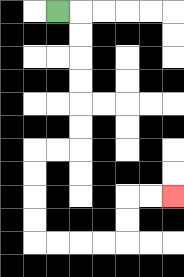{'start': '[2, 0]', 'end': '[7, 8]', 'path_directions': 'R,D,D,D,D,D,D,L,L,D,D,D,D,R,R,R,R,U,U,R,R', 'path_coordinates': '[[2, 0], [3, 0], [3, 1], [3, 2], [3, 3], [3, 4], [3, 5], [3, 6], [2, 6], [1, 6], [1, 7], [1, 8], [1, 9], [1, 10], [2, 10], [3, 10], [4, 10], [5, 10], [5, 9], [5, 8], [6, 8], [7, 8]]'}